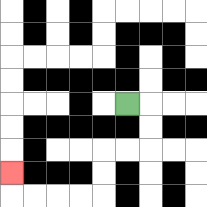{'start': '[5, 4]', 'end': '[0, 7]', 'path_directions': 'R,D,D,L,L,D,D,L,L,L,L,U', 'path_coordinates': '[[5, 4], [6, 4], [6, 5], [6, 6], [5, 6], [4, 6], [4, 7], [4, 8], [3, 8], [2, 8], [1, 8], [0, 8], [0, 7]]'}